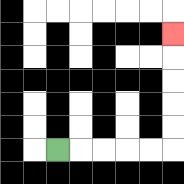{'start': '[2, 6]', 'end': '[7, 1]', 'path_directions': 'R,R,R,R,R,U,U,U,U,U', 'path_coordinates': '[[2, 6], [3, 6], [4, 6], [5, 6], [6, 6], [7, 6], [7, 5], [7, 4], [7, 3], [7, 2], [7, 1]]'}